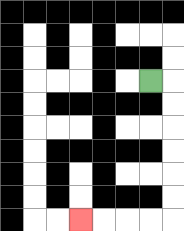{'start': '[6, 3]', 'end': '[3, 9]', 'path_directions': 'R,D,D,D,D,D,D,L,L,L,L', 'path_coordinates': '[[6, 3], [7, 3], [7, 4], [7, 5], [7, 6], [7, 7], [7, 8], [7, 9], [6, 9], [5, 9], [4, 9], [3, 9]]'}